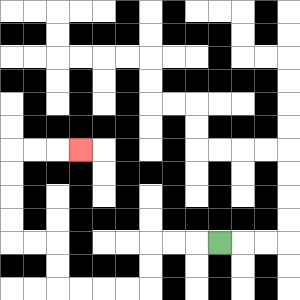{'start': '[9, 10]', 'end': '[3, 6]', 'path_directions': 'L,L,L,D,D,L,L,L,L,U,U,L,L,U,U,U,U,R,R,R', 'path_coordinates': '[[9, 10], [8, 10], [7, 10], [6, 10], [6, 11], [6, 12], [5, 12], [4, 12], [3, 12], [2, 12], [2, 11], [2, 10], [1, 10], [0, 10], [0, 9], [0, 8], [0, 7], [0, 6], [1, 6], [2, 6], [3, 6]]'}